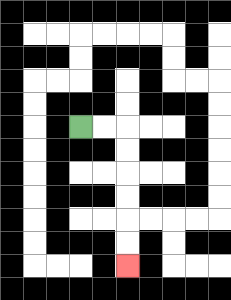{'start': '[3, 5]', 'end': '[5, 11]', 'path_directions': 'R,R,D,D,D,D,D,D', 'path_coordinates': '[[3, 5], [4, 5], [5, 5], [5, 6], [5, 7], [5, 8], [5, 9], [5, 10], [5, 11]]'}